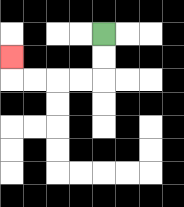{'start': '[4, 1]', 'end': '[0, 2]', 'path_directions': 'D,D,L,L,L,L,U', 'path_coordinates': '[[4, 1], [4, 2], [4, 3], [3, 3], [2, 3], [1, 3], [0, 3], [0, 2]]'}